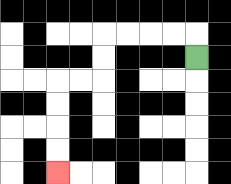{'start': '[8, 2]', 'end': '[2, 7]', 'path_directions': 'U,L,L,L,L,D,D,L,L,D,D,D,D', 'path_coordinates': '[[8, 2], [8, 1], [7, 1], [6, 1], [5, 1], [4, 1], [4, 2], [4, 3], [3, 3], [2, 3], [2, 4], [2, 5], [2, 6], [2, 7]]'}